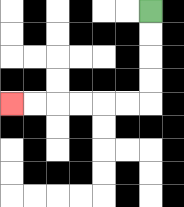{'start': '[6, 0]', 'end': '[0, 4]', 'path_directions': 'D,D,D,D,L,L,L,L,L,L', 'path_coordinates': '[[6, 0], [6, 1], [6, 2], [6, 3], [6, 4], [5, 4], [4, 4], [3, 4], [2, 4], [1, 4], [0, 4]]'}